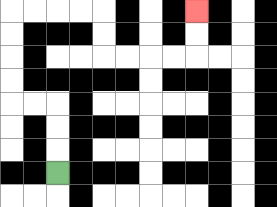{'start': '[2, 7]', 'end': '[8, 0]', 'path_directions': 'U,U,U,L,L,U,U,U,U,R,R,R,R,D,D,R,R,R,R,U,U', 'path_coordinates': '[[2, 7], [2, 6], [2, 5], [2, 4], [1, 4], [0, 4], [0, 3], [0, 2], [0, 1], [0, 0], [1, 0], [2, 0], [3, 0], [4, 0], [4, 1], [4, 2], [5, 2], [6, 2], [7, 2], [8, 2], [8, 1], [8, 0]]'}